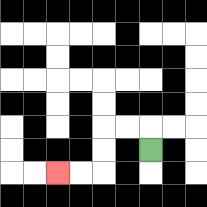{'start': '[6, 6]', 'end': '[2, 7]', 'path_directions': 'U,L,L,D,D,L,L', 'path_coordinates': '[[6, 6], [6, 5], [5, 5], [4, 5], [4, 6], [4, 7], [3, 7], [2, 7]]'}